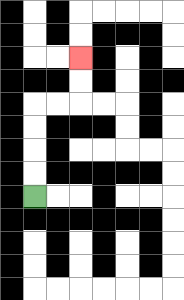{'start': '[1, 8]', 'end': '[3, 2]', 'path_directions': 'U,U,U,U,R,R,U,U', 'path_coordinates': '[[1, 8], [1, 7], [1, 6], [1, 5], [1, 4], [2, 4], [3, 4], [3, 3], [3, 2]]'}